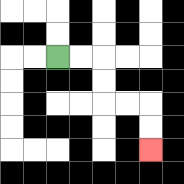{'start': '[2, 2]', 'end': '[6, 6]', 'path_directions': 'R,R,D,D,R,R,D,D', 'path_coordinates': '[[2, 2], [3, 2], [4, 2], [4, 3], [4, 4], [5, 4], [6, 4], [6, 5], [6, 6]]'}